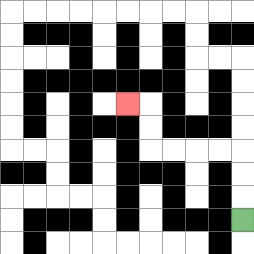{'start': '[10, 9]', 'end': '[5, 4]', 'path_directions': 'U,U,U,L,L,L,L,U,U,L', 'path_coordinates': '[[10, 9], [10, 8], [10, 7], [10, 6], [9, 6], [8, 6], [7, 6], [6, 6], [6, 5], [6, 4], [5, 4]]'}